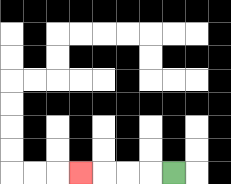{'start': '[7, 7]', 'end': '[3, 7]', 'path_directions': 'L,L,L,L', 'path_coordinates': '[[7, 7], [6, 7], [5, 7], [4, 7], [3, 7]]'}